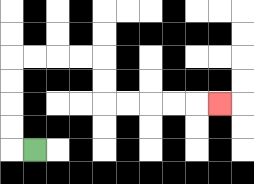{'start': '[1, 6]', 'end': '[9, 4]', 'path_directions': 'L,U,U,U,U,R,R,R,R,D,D,R,R,R,R,R', 'path_coordinates': '[[1, 6], [0, 6], [0, 5], [0, 4], [0, 3], [0, 2], [1, 2], [2, 2], [3, 2], [4, 2], [4, 3], [4, 4], [5, 4], [6, 4], [7, 4], [8, 4], [9, 4]]'}